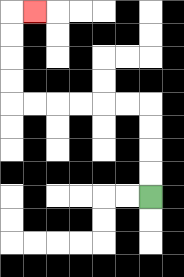{'start': '[6, 8]', 'end': '[1, 0]', 'path_directions': 'U,U,U,U,L,L,L,L,L,L,U,U,U,U,R', 'path_coordinates': '[[6, 8], [6, 7], [6, 6], [6, 5], [6, 4], [5, 4], [4, 4], [3, 4], [2, 4], [1, 4], [0, 4], [0, 3], [0, 2], [0, 1], [0, 0], [1, 0]]'}